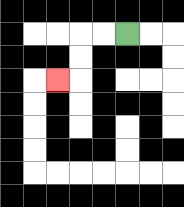{'start': '[5, 1]', 'end': '[2, 3]', 'path_directions': 'L,L,D,D,L', 'path_coordinates': '[[5, 1], [4, 1], [3, 1], [3, 2], [3, 3], [2, 3]]'}